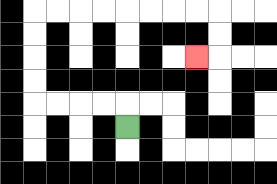{'start': '[5, 5]', 'end': '[8, 2]', 'path_directions': 'U,L,L,L,L,U,U,U,U,R,R,R,R,R,R,R,R,D,D,L', 'path_coordinates': '[[5, 5], [5, 4], [4, 4], [3, 4], [2, 4], [1, 4], [1, 3], [1, 2], [1, 1], [1, 0], [2, 0], [3, 0], [4, 0], [5, 0], [6, 0], [7, 0], [8, 0], [9, 0], [9, 1], [9, 2], [8, 2]]'}